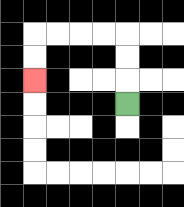{'start': '[5, 4]', 'end': '[1, 3]', 'path_directions': 'U,U,U,L,L,L,L,D,D', 'path_coordinates': '[[5, 4], [5, 3], [5, 2], [5, 1], [4, 1], [3, 1], [2, 1], [1, 1], [1, 2], [1, 3]]'}